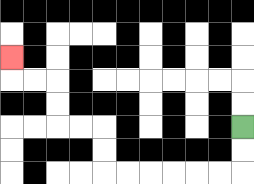{'start': '[10, 5]', 'end': '[0, 2]', 'path_directions': 'D,D,L,L,L,L,L,L,U,U,L,L,U,U,L,L,U', 'path_coordinates': '[[10, 5], [10, 6], [10, 7], [9, 7], [8, 7], [7, 7], [6, 7], [5, 7], [4, 7], [4, 6], [4, 5], [3, 5], [2, 5], [2, 4], [2, 3], [1, 3], [0, 3], [0, 2]]'}